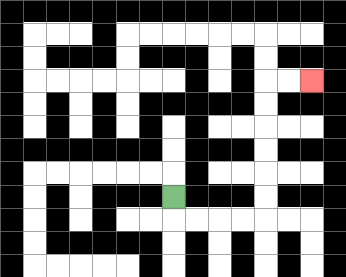{'start': '[7, 8]', 'end': '[13, 3]', 'path_directions': 'D,R,R,R,R,U,U,U,U,U,U,R,R', 'path_coordinates': '[[7, 8], [7, 9], [8, 9], [9, 9], [10, 9], [11, 9], [11, 8], [11, 7], [11, 6], [11, 5], [11, 4], [11, 3], [12, 3], [13, 3]]'}